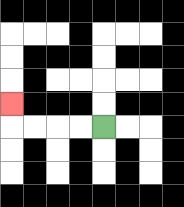{'start': '[4, 5]', 'end': '[0, 4]', 'path_directions': 'L,L,L,L,U', 'path_coordinates': '[[4, 5], [3, 5], [2, 5], [1, 5], [0, 5], [0, 4]]'}